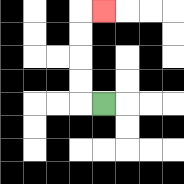{'start': '[4, 4]', 'end': '[4, 0]', 'path_directions': 'L,U,U,U,U,R', 'path_coordinates': '[[4, 4], [3, 4], [3, 3], [3, 2], [3, 1], [3, 0], [4, 0]]'}